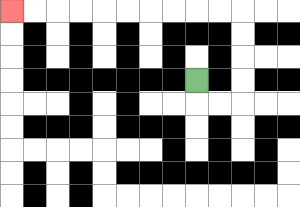{'start': '[8, 3]', 'end': '[0, 0]', 'path_directions': 'D,R,R,U,U,U,U,L,L,L,L,L,L,L,L,L,L', 'path_coordinates': '[[8, 3], [8, 4], [9, 4], [10, 4], [10, 3], [10, 2], [10, 1], [10, 0], [9, 0], [8, 0], [7, 0], [6, 0], [5, 0], [4, 0], [3, 0], [2, 0], [1, 0], [0, 0]]'}